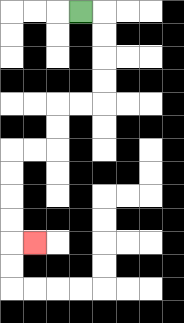{'start': '[3, 0]', 'end': '[1, 10]', 'path_directions': 'R,D,D,D,D,L,L,D,D,L,L,D,D,D,D,R', 'path_coordinates': '[[3, 0], [4, 0], [4, 1], [4, 2], [4, 3], [4, 4], [3, 4], [2, 4], [2, 5], [2, 6], [1, 6], [0, 6], [0, 7], [0, 8], [0, 9], [0, 10], [1, 10]]'}